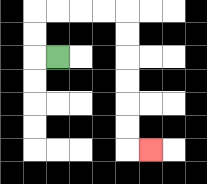{'start': '[2, 2]', 'end': '[6, 6]', 'path_directions': 'L,U,U,R,R,R,R,D,D,D,D,D,D,R', 'path_coordinates': '[[2, 2], [1, 2], [1, 1], [1, 0], [2, 0], [3, 0], [4, 0], [5, 0], [5, 1], [5, 2], [5, 3], [5, 4], [5, 5], [5, 6], [6, 6]]'}